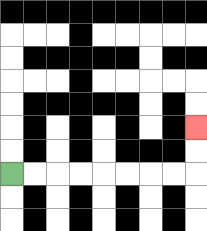{'start': '[0, 7]', 'end': '[8, 5]', 'path_directions': 'R,R,R,R,R,R,R,R,U,U', 'path_coordinates': '[[0, 7], [1, 7], [2, 7], [3, 7], [4, 7], [5, 7], [6, 7], [7, 7], [8, 7], [8, 6], [8, 5]]'}